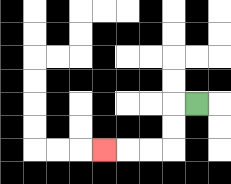{'start': '[8, 4]', 'end': '[4, 6]', 'path_directions': 'L,D,D,L,L,L', 'path_coordinates': '[[8, 4], [7, 4], [7, 5], [7, 6], [6, 6], [5, 6], [4, 6]]'}